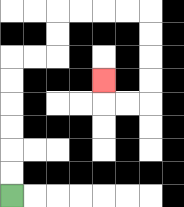{'start': '[0, 8]', 'end': '[4, 3]', 'path_directions': 'U,U,U,U,U,U,R,R,U,U,R,R,R,R,D,D,D,D,L,L,U', 'path_coordinates': '[[0, 8], [0, 7], [0, 6], [0, 5], [0, 4], [0, 3], [0, 2], [1, 2], [2, 2], [2, 1], [2, 0], [3, 0], [4, 0], [5, 0], [6, 0], [6, 1], [6, 2], [6, 3], [6, 4], [5, 4], [4, 4], [4, 3]]'}